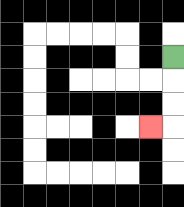{'start': '[7, 2]', 'end': '[6, 5]', 'path_directions': 'D,D,D,L', 'path_coordinates': '[[7, 2], [7, 3], [7, 4], [7, 5], [6, 5]]'}